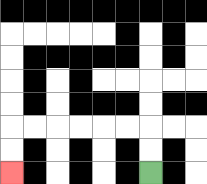{'start': '[6, 7]', 'end': '[0, 7]', 'path_directions': 'U,U,L,L,L,L,L,L,D,D', 'path_coordinates': '[[6, 7], [6, 6], [6, 5], [5, 5], [4, 5], [3, 5], [2, 5], [1, 5], [0, 5], [0, 6], [0, 7]]'}